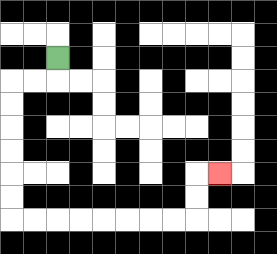{'start': '[2, 2]', 'end': '[9, 7]', 'path_directions': 'D,L,L,D,D,D,D,D,D,R,R,R,R,R,R,R,R,U,U,R', 'path_coordinates': '[[2, 2], [2, 3], [1, 3], [0, 3], [0, 4], [0, 5], [0, 6], [0, 7], [0, 8], [0, 9], [1, 9], [2, 9], [3, 9], [4, 9], [5, 9], [6, 9], [7, 9], [8, 9], [8, 8], [8, 7], [9, 7]]'}